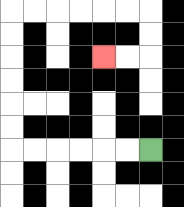{'start': '[6, 6]', 'end': '[4, 2]', 'path_directions': 'L,L,L,L,L,L,U,U,U,U,U,U,R,R,R,R,R,R,D,D,L,L', 'path_coordinates': '[[6, 6], [5, 6], [4, 6], [3, 6], [2, 6], [1, 6], [0, 6], [0, 5], [0, 4], [0, 3], [0, 2], [0, 1], [0, 0], [1, 0], [2, 0], [3, 0], [4, 0], [5, 0], [6, 0], [6, 1], [6, 2], [5, 2], [4, 2]]'}